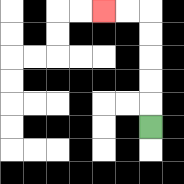{'start': '[6, 5]', 'end': '[4, 0]', 'path_directions': 'U,U,U,U,U,L,L', 'path_coordinates': '[[6, 5], [6, 4], [6, 3], [6, 2], [6, 1], [6, 0], [5, 0], [4, 0]]'}